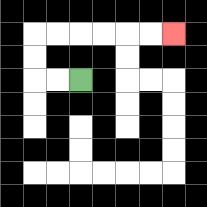{'start': '[3, 3]', 'end': '[7, 1]', 'path_directions': 'L,L,U,U,R,R,R,R,R,R', 'path_coordinates': '[[3, 3], [2, 3], [1, 3], [1, 2], [1, 1], [2, 1], [3, 1], [4, 1], [5, 1], [6, 1], [7, 1]]'}